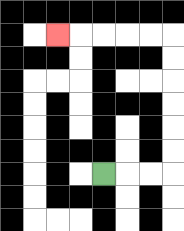{'start': '[4, 7]', 'end': '[2, 1]', 'path_directions': 'R,R,R,U,U,U,U,U,U,L,L,L,L,L', 'path_coordinates': '[[4, 7], [5, 7], [6, 7], [7, 7], [7, 6], [7, 5], [7, 4], [7, 3], [7, 2], [7, 1], [6, 1], [5, 1], [4, 1], [3, 1], [2, 1]]'}